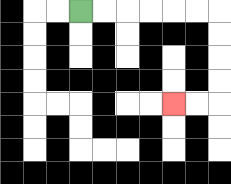{'start': '[3, 0]', 'end': '[7, 4]', 'path_directions': 'R,R,R,R,R,R,D,D,D,D,L,L', 'path_coordinates': '[[3, 0], [4, 0], [5, 0], [6, 0], [7, 0], [8, 0], [9, 0], [9, 1], [9, 2], [9, 3], [9, 4], [8, 4], [7, 4]]'}